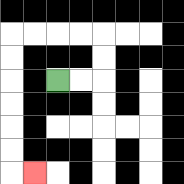{'start': '[2, 3]', 'end': '[1, 7]', 'path_directions': 'R,R,U,U,L,L,L,L,D,D,D,D,D,D,R', 'path_coordinates': '[[2, 3], [3, 3], [4, 3], [4, 2], [4, 1], [3, 1], [2, 1], [1, 1], [0, 1], [0, 2], [0, 3], [0, 4], [0, 5], [0, 6], [0, 7], [1, 7]]'}